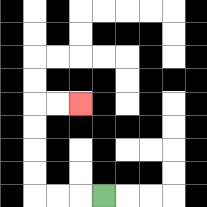{'start': '[4, 8]', 'end': '[3, 4]', 'path_directions': 'L,L,L,U,U,U,U,R,R', 'path_coordinates': '[[4, 8], [3, 8], [2, 8], [1, 8], [1, 7], [1, 6], [1, 5], [1, 4], [2, 4], [3, 4]]'}